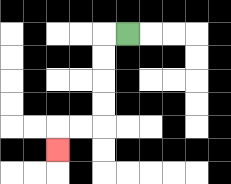{'start': '[5, 1]', 'end': '[2, 6]', 'path_directions': 'L,D,D,D,D,L,L,D', 'path_coordinates': '[[5, 1], [4, 1], [4, 2], [4, 3], [4, 4], [4, 5], [3, 5], [2, 5], [2, 6]]'}